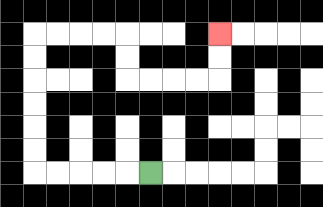{'start': '[6, 7]', 'end': '[9, 1]', 'path_directions': 'L,L,L,L,L,U,U,U,U,U,U,R,R,R,R,D,D,R,R,R,R,U,U', 'path_coordinates': '[[6, 7], [5, 7], [4, 7], [3, 7], [2, 7], [1, 7], [1, 6], [1, 5], [1, 4], [1, 3], [1, 2], [1, 1], [2, 1], [3, 1], [4, 1], [5, 1], [5, 2], [5, 3], [6, 3], [7, 3], [8, 3], [9, 3], [9, 2], [9, 1]]'}